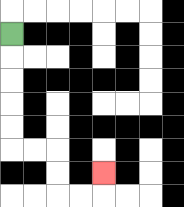{'start': '[0, 1]', 'end': '[4, 7]', 'path_directions': 'D,D,D,D,D,R,R,D,D,R,R,U', 'path_coordinates': '[[0, 1], [0, 2], [0, 3], [0, 4], [0, 5], [0, 6], [1, 6], [2, 6], [2, 7], [2, 8], [3, 8], [4, 8], [4, 7]]'}